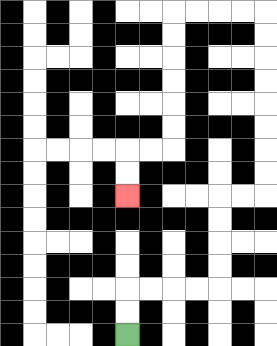{'start': '[5, 14]', 'end': '[5, 8]', 'path_directions': 'U,U,R,R,R,R,U,U,U,U,R,R,U,U,U,U,U,U,U,U,L,L,L,L,D,D,D,D,D,D,L,L,D,D', 'path_coordinates': '[[5, 14], [5, 13], [5, 12], [6, 12], [7, 12], [8, 12], [9, 12], [9, 11], [9, 10], [9, 9], [9, 8], [10, 8], [11, 8], [11, 7], [11, 6], [11, 5], [11, 4], [11, 3], [11, 2], [11, 1], [11, 0], [10, 0], [9, 0], [8, 0], [7, 0], [7, 1], [7, 2], [7, 3], [7, 4], [7, 5], [7, 6], [6, 6], [5, 6], [5, 7], [5, 8]]'}